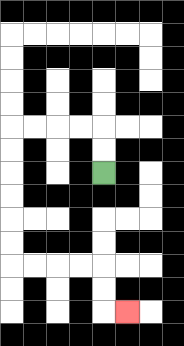{'start': '[4, 7]', 'end': '[5, 13]', 'path_directions': 'U,U,L,L,L,L,D,D,D,D,D,D,R,R,R,R,D,D,R', 'path_coordinates': '[[4, 7], [4, 6], [4, 5], [3, 5], [2, 5], [1, 5], [0, 5], [0, 6], [0, 7], [0, 8], [0, 9], [0, 10], [0, 11], [1, 11], [2, 11], [3, 11], [4, 11], [4, 12], [4, 13], [5, 13]]'}